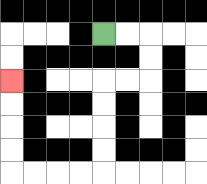{'start': '[4, 1]', 'end': '[0, 3]', 'path_directions': 'R,R,D,D,L,L,D,D,D,D,L,L,L,L,U,U,U,U', 'path_coordinates': '[[4, 1], [5, 1], [6, 1], [6, 2], [6, 3], [5, 3], [4, 3], [4, 4], [4, 5], [4, 6], [4, 7], [3, 7], [2, 7], [1, 7], [0, 7], [0, 6], [0, 5], [0, 4], [0, 3]]'}